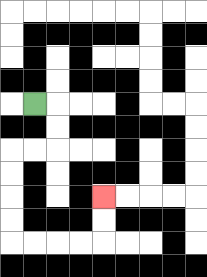{'start': '[1, 4]', 'end': '[4, 8]', 'path_directions': 'R,D,D,L,L,D,D,D,D,R,R,R,R,U,U', 'path_coordinates': '[[1, 4], [2, 4], [2, 5], [2, 6], [1, 6], [0, 6], [0, 7], [0, 8], [0, 9], [0, 10], [1, 10], [2, 10], [3, 10], [4, 10], [4, 9], [4, 8]]'}